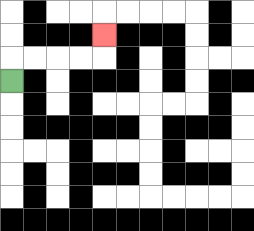{'start': '[0, 3]', 'end': '[4, 1]', 'path_directions': 'U,R,R,R,R,U', 'path_coordinates': '[[0, 3], [0, 2], [1, 2], [2, 2], [3, 2], [4, 2], [4, 1]]'}